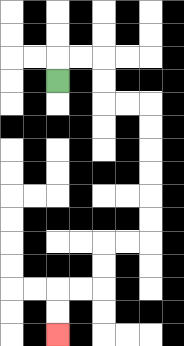{'start': '[2, 3]', 'end': '[2, 14]', 'path_directions': 'U,R,R,D,D,R,R,D,D,D,D,D,D,L,L,D,D,L,L,D,D', 'path_coordinates': '[[2, 3], [2, 2], [3, 2], [4, 2], [4, 3], [4, 4], [5, 4], [6, 4], [6, 5], [6, 6], [6, 7], [6, 8], [6, 9], [6, 10], [5, 10], [4, 10], [4, 11], [4, 12], [3, 12], [2, 12], [2, 13], [2, 14]]'}